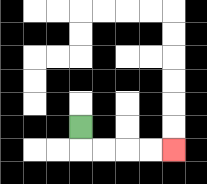{'start': '[3, 5]', 'end': '[7, 6]', 'path_directions': 'D,R,R,R,R', 'path_coordinates': '[[3, 5], [3, 6], [4, 6], [5, 6], [6, 6], [7, 6]]'}